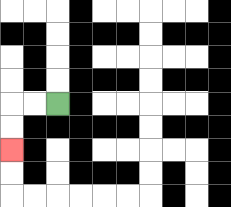{'start': '[2, 4]', 'end': '[0, 6]', 'path_directions': 'L,L,D,D', 'path_coordinates': '[[2, 4], [1, 4], [0, 4], [0, 5], [0, 6]]'}